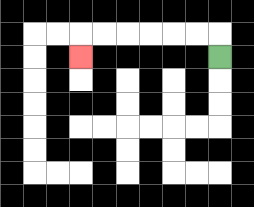{'start': '[9, 2]', 'end': '[3, 2]', 'path_directions': 'U,L,L,L,L,L,L,D', 'path_coordinates': '[[9, 2], [9, 1], [8, 1], [7, 1], [6, 1], [5, 1], [4, 1], [3, 1], [3, 2]]'}